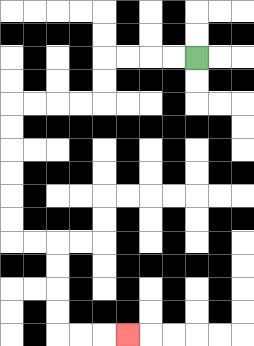{'start': '[8, 2]', 'end': '[5, 14]', 'path_directions': 'L,L,L,L,D,D,L,L,L,L,D,D,D,D,D,D,R,R,D,D,D,D,R,R,R', 'path_coordinates': '[[8, 2], [7, 2], [6, 2], [5, 2], [4, 2], [4, 3], [4, 4], [3, 4], [2, 4], [1, 4], [0, 4], [0, 5], [0, 6], [0, 7], [0, 8], [0, 9], [0, 10], [1, 10], [2, 10], [2, 11], [2, 12], [2, 13], [2, 14], [3, 14], [4, 14], [5, 14]]'}